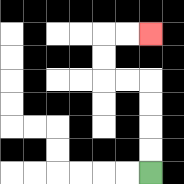{'start': '[6, 7]', 'end': '[6, 1]', 'path_directions': 'U,U,U,U,L,L,U,U,R,R', 'path_coordinates': '[[6, 7], [6, 6], [6, 5], [6, 4], [6, 3], [5, 3], [4, 3], [4, 2], [4, 1], [5, 1], [6, 1]]'}